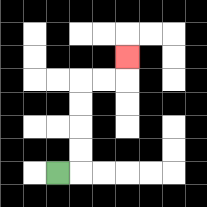{'start': '[2, 7]', 'end': '[5, 2]', 'path_directions': 'R,U,U,U,U,R,R,U', 'path_coordinates': '[[2, 7], [3, 7], [3, 6], [3, 5], [3, 4], [3, 3], [4, 3], [5, 3], [5, 2]]'}